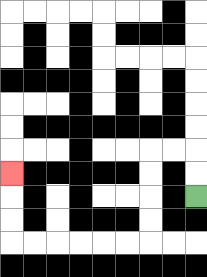{'start': '[8, 8]', 'end': '[0, 7]', 'path_directions': 'U,U,L,L,D,D,D,D,L,L,L,L,L,L,U,U,U', 'path_coordinates': '[[8, 8], [8, 7], [8, 6], [7, 6], [6, 6], [6, 7], [6, 8], [6, 9], [6, 10], [5, 10], [4, 10], [3, 10], [2, 10], [1, 10], [0, 10], [0, 9], [0, 8], [0, 7]]'}